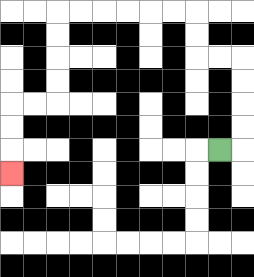{'start': '[9, 6]', 'end': '[0, 7]', 'path_directions': 'R,U,U,U,U,L,L,U,U,L,L,L,L,L,L,D,D,D,D,L,L,D,D,D', 'path_coordinates': '[[9, 6], [10, 6], [10, 5], [10, 4], [10, 3], [10, 2], [9, 2], [8, 2], [8, 1], [8, 0], [7, 0], [6, 0], [5, 0], [4, 0], [3, 0], [2, 0], [2, 1], [2, 2], [2, 3], [2, 4], [1, 4], [0, 4], [0, 5], [0, 6], [0, 7]]'}